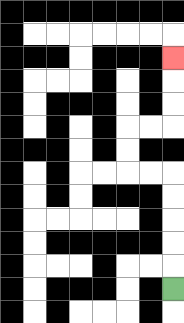{'start': '[7, 12]', 'end': '[7, 2]', 'path_directions': 'U,U,U,U,U,L,L,U,U,R,R,U,U,U', 'path_coordinates': '[[7, 12], [7, 11], [7, 10], [7, 9], [7, 8], [7, 7], [6, 7], [5, 7], [5, 6], [5, 5], [6, 5], [7, 5], [7, 4], [7, 3], [7, 2]]'}